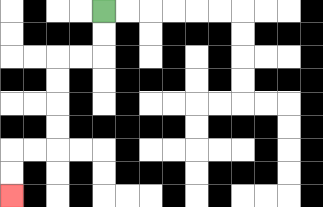{'start': '[4, 0]', 'end': '[0, 8]', 'path_directions': 'D,D,L,L,D,D,D,D,L,L,D,D', 'path_coordinates': '[[4, 0], [4, 1], [4, 2], [3, 2], [2, 2], [2, 3], [2, 4], [2, 5], [2, 6], [1, 6], [0, 6], [0, 7], [0, 8]]'}